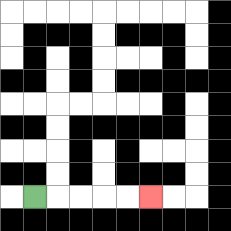{'start': '[1, 8]', 'end': '[6, 8]', 'path_directions': 'R,R,R,R,R', 'path_coordinates': '[[1, 8], [2, 8], [3, 8], [4, 8], [5, 8], [6, 8]]'}